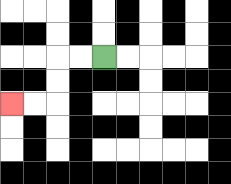{'start': '[4, 2]', 'end': '[0, 4]', 'path_directions': 'L,L,D,D,L,L', 'path_coordinates': '[[4, 2], [3, 2], [2, 2], [2, 3], [2, 4], [1, 4], [0, 4]]'}